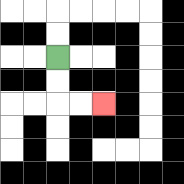{'start': '[2, 2]', 'end': '[4, 4]', 'path_directions': 'D,D,R,R', 'path_coordinates': '[[2, 2], [2, 3], [2, 4], [3, 4], [4, 4]]'}